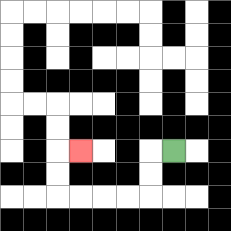{'start': '[7, 6]', 'end': '[3, 6]', 'path_directions': 'L,D,D,L,L,L,L,U,U,R', 'path_coordinates': '[[7, 6], [6, 6], [6, 7], [6, 8], [5, 8], [4, 8], [3, 8], [2, 8], [2, 7], [2, 6], [3, 6]]'}